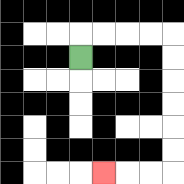{'start': '[3, 2]', 'end': '[4, 7]', 'path_directions': 'U,R,R,R,R,D,D,D,D,D,D,L,L,L', 'path_coordinates': '[[3, 2], [3, 1], [4, 1], [5, 1], [6, 1], [7, 1], [7, 2], [7, 3], [7, 4], [7, 5], [7, 6], [7, 7], [6, 7], [5, 7], [4, 7]]'}